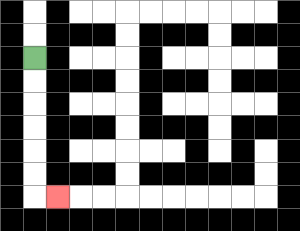{'start': '[1, 2]', 'end': '[2, 8]', 'path_directions': 'D,D,D,D,D,D,R', 'path_coordinates': '[[1, 2], [1, 3], [1, 4], [1, 5], [1, 6], [1, 7], [1, 8], [2, 8]]'}